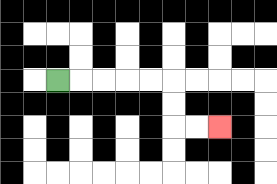{'start': '[2, 3]', 'end': '[9, 5]', 'path_directions': 'R,R,R,R,R,D,D,R,R', 'path_coordinates': '[[2, 3], [3, 3], [4, 3], [5, 3], [6, 3], [7, 3], [7, 4], [7, 5], [8, 5], [9, 5]]'}